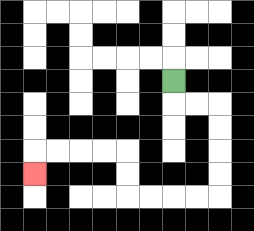{'start': '[7, 3]', 'end': '[1, 7]', 'path_directions': 'D,R,R,D,D,D,D,L,L,L,L,U,U,L,L,L,L,D', 'path_coordinates': '[[7, 3], [7, 4], [8, 4], [9, 4], [9, 5], [9, 6], [9, 7], [9, 8], [8, 8], [7, 8], [6, 8], [5, 8], [5, 7], [5, 6], [4, 6], [3, 6], [2, 6], [1, 6], [1, 7]]'}